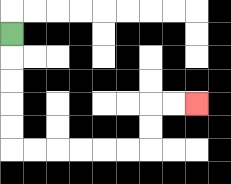{'start': '[0, 1]', 'end': '[8, 4]', 'path_directions': 'D,D,D,D,D,R,R,R,R,R,R,U,U,R,R', 'path_coordinates': '[[0, 1], [0, 2], [0, 3], [0, 4], [0, 5], [0, 6], [1, 6], [2, 6], [3, 6], [4, 6], [5, 6], [6, 6], [6, 5], [6, 4], [7, 4], [8, 4]]'}